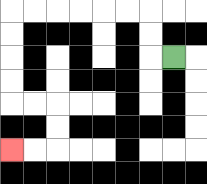{'start': '[7, 2]', 'end': '[0, 6]', 'path_directions': 'L,U,U,L,L,L,L,L,L,D,D,D,D,R,R,D,D,L,L', 'path_coordinates': '[[7, 2], [6, 2], [6, 1], [6, 0], [5, 0], [4, 0], [3, 0], [2, 0], [1, 0], [0, 0], [0, 1], [0, 2], [0, 3], [0, 4], [1, 4], [2, 4], [2, 5], [2, 6], [1, 6], [0, 6]]'}